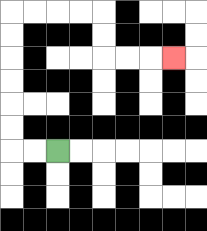{'start': '[2, 6]', 'end': '[7, 2]', 'path_directions': 'L,L,U,U,U,U,U,U,R,R,R,R,D,D,R,R,R', 'path_coordinates': '[[2, 6], [1, 6], [0, 6], [0, 5], [0, 4], [0, 3], [0, 2], [0, 1], [0, 0], [1, 0], [2, 0], [3, 0], [4, 0], [4, 1], [4, 2], [5, 2], [6, 2], [7, 2]]'}